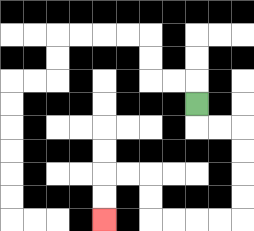{'start': '[8, 4]', 'end': '[4, 9]', 'path_directions': 'D,R,R,D,D,D,D,L,L,L,L,U,U,L,L,D,D', 'path_coordinates': '[[8, 4], [8, 5], [9, 5], [10, 5], [10, 6], [10, 7], [10, 8], [10, 9], [9, 9], [8, 9], [7, 9], [6, 9], [6, 8], [6, 7], [5, 7], [4, 7], [4, 8], [4, 9]]'}